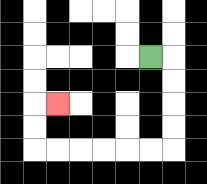{'start': '[6, 2]', 'end': '[2, 4]', 'path_directions': 'R,D,D,D,D,L,L,L,L,L,L,U,U,R', 'path_coordinates': '[[6, 2], [7, 2], [7, 3], [7, 4], [7, 5], [7, 6], [6, 6], [5, 6], [4, 6], [3, 6], [2, 6], [1, 6], [1, 5], [1, 4], [2, 4]]'}